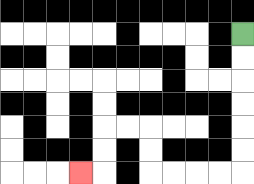{'start': '[10, 1]', 'end': '[3, 7]', 'path_directions': 'D,D,D,D,D,D,L,L,L,L,U,U,L,L,D,D,L', 'path_coordinates': '[[10, 1], [10, 2], [10, 3], [10, 4], [10, 5], [10, 6], [10, 7], [9, 7], [8, 7], [7, 7], [6, 7], [6, 6], [6, 5], [5, 5], [4, 5], [4, 6], [4, 7], [3, 7]]'}